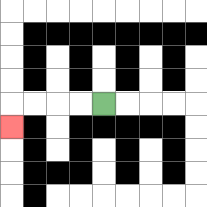{'start': '[4, 4]', 'end': '[0, 5]', 'path_directions': 'L,L,L,L,D', 'path_coordinates': '[[4, 4], [3, 4], [2, 4], [1, 4], [0, 4], [0, 5]]'}